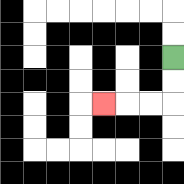{'start': '[7, 2]', 'end': '[4, 4]', 'path_directions': 'D,D,L,L,L', 'path_coordinates': '[[7, 2], [7, 3], [7, 4], [6, 4], [5, 4], [4, 4]]'}